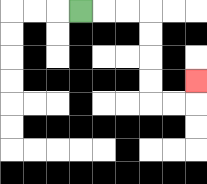{'start': '[3, 0]', 'end': '[8, 3]', 'path_directions': 'R,R,R,D,D,D,D,R,R,U', 'path_coordinates': '[[3, 0], [4, 0], [5, 0], [6, 0], [6, 1], [6, 2], [6, 3], [6, 4], [7, 4], [8, 4], [8, 3]]'}